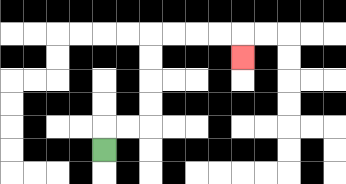{'start': '[4, 6]', 'end': '[10, 2]', 'path_directions': 'U,R,R,U,U,U,U,R,R,R,R,D', 'path_coordinates': '[[4, 6], [4, 5], [5, 5], [6, 5], [6, 4], [6, 3], [6, 2], [6, 1], [7, 1], [8, 1], [9, 1], [10, 1], [10, 2]]'}